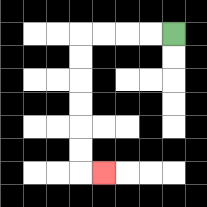{'start': '[7, 1]', 'end': '[4, 7]', 'path_directions': 'L,L,L,L,D,D,D,D,D,D,R', 'path_coordinates': '[[7, 1], [6, 1], [5, 1], [4, 1], [3, 1], [3, 2], [3, 3], [3, 4], [3, 5], [3, 6], [3, 7], [4, 7]]'}